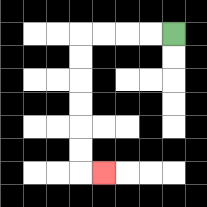{'start': '[7, 1]', 'end': '[4, 7]', 'path_directions': 'L,L,L,L,D,D,D,D,D,D,R', 'path_coordinates': '[[7, 1], [6, 1], [5, 1], [4, 1], [3, 1], [3, 2], [3, 3], [3, 4], [3, 5], [3, 6], [3, 7], [4, 7]]'}